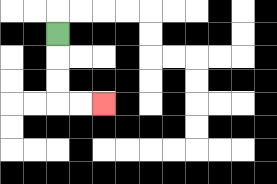{'start': '[2, 1]', 'end': '[4, 4]', 'path_directions': 'D,D,D,R,R', 'path_coordinates': '[[2, 1], [2, 2], [2, 3], [2, 4], [3, 4], [4, 4]]'}